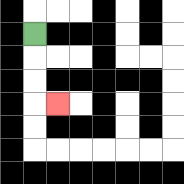{'start': '[1, 1]', 'end': '[2, 4]', 'path_directions': 'D,D,D,R', 'path_coordinates': '[[1, 1], [1, 2], [1, 3], [1, 4], [2, 4]]'}